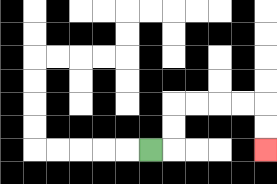{'start': '[6, 6]', 'end': '[11, 6]', 'path_directions': 'R,U,U,R,R,R,R,D,D', 'path_coordinates': '[[6, 6], [7, 6], [7, 5], [7, 4], [8, 4], [9, 4], [10, 4], [11, 4], [11, 5], [11, 6]]'}